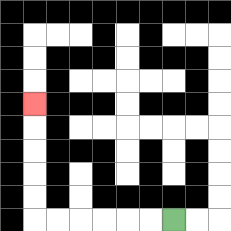{'start': '[7, 9]', 'end': '[1, 4]', 'path_directions': 'L,L,L,L,L,L,U,U,U,U,U', 'path_coordinates': '[[7, 9], [6, 9], [5, 9], [4, 9], [3, 9], [2, 9], [1, 9], [1, 8], [1, 7], [1, 6], [1, 5], [1, 4]]'}